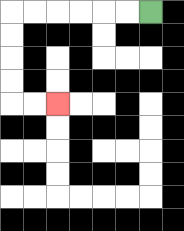{'start': '[6, 0]', 'end': '[2, 4]', 'path_directions': 'L,L,L,L,L,L,D,D,D,D,R,R', 'path_coordinates': '[[6, 0], [5, 0], [4, 0], [3, 0], [2, 0], [1, 0], [0, 0], [0, 1], [0, 2], [0, 3], [0, 4], [1, 4], [2, 4]]'}